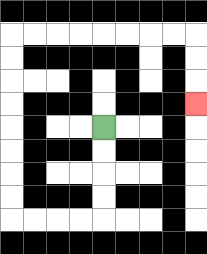{'start': '[4, 5]', 'end': '[8, 4]', 'path_directions': 'D,D,D,D,L,L,L,L,U,U,U,U,U,U,U,U,R,R,R,R,R,R,R,R,D,D,D', 'path_coordinates': '[[4, 5], [4, 6], [4, 7], [4, 8], [4, 9], [3, 9], [2, 9], [1, 9], [0, 9], [0, 8], [0, 7], [0, 6], [0, 5], [0, 4], [0, 3], [0, 2], [0, 1], [1, 1], [2, 1], [3, 1], [4, 1], [5, 1], [6, 1], [7, 1], [8, 1], [8, 2], [8, 3], [8, 4]]'}